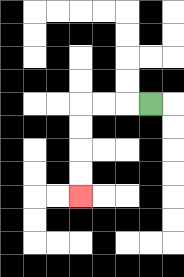{'start': '[6, 4]', 'end': '[3, 8]', 'path_directions': 'L,L,L,D,D,D,D', 'path_coordinates': '[[6, 4], [5, 4], [4, 4], [3, 4], [3, 5], [3, 6], [3, 7], [3, 8]]'}